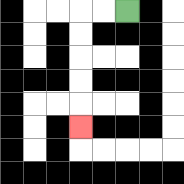{'start': '[5, 0]', 'end': '[3, 5]', 'path_directions': 'L,L,D,D,D,D,D', 'path_coordinates': '[[5, 0], [4, 0], [3, 0], [3, 1], [3, 2], [3, 3], [3, 4], [3, 5]]'}